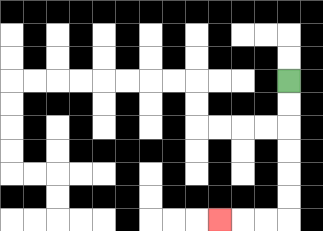{'start': '[12, 3]', 'end': '[9, 9]', 'path_directions': 'D,D,D,D,D,D,L,L,L', 'path_coordinates': '[[12, 3], [12, 4], [12, 5], [12, 6], [12, 7], [12, 8], [12, 9], [11, 9], [10, 9], [9, 9]]'}